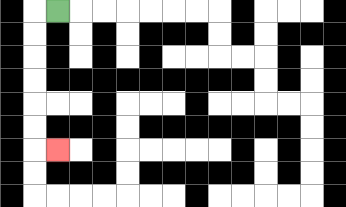{'start': '[2, 0]', 'end': '[2, 6]', 'path_directions': 'L,D,D,D,D,D,D,R', 'path_coordinates': '[[2, 0], [1, 0], [1, 1], [1, 2], [1, 3], [1, 4], [1, 5], [1, 6], [2, 6]]'}